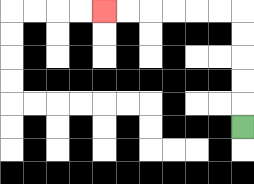{'start': '[10, 5]', 'end': '[4, 0]', 'path_directions': 'U,U,U,U,U,L,L,L,L,L,L', 'path_coordinates': '[[10, 5], [10, 4], [10, 3], [10, 2], [10, 1], [10, 0], [9, 0], [8, 0], [7, 0], [6, 0], [5, 0], [4, 0]]'}